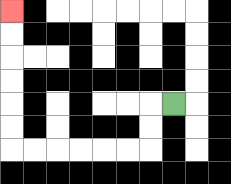{'start': '[7, 4]', 'end': '[0, 0]', 'path_directions': 'L,D,D,L,L,L,L,L,L,U,U,U,U,U,U', 'path_coordinates': '[[7, 4], [6, 4], [6, 5], [6, 6], [5, 6], [4, 6], [3, 6], [2, 6], [1, 6], [0, 6], [0, 5], [0, 4], [0, 3], [0, 2], [0, 1], [0, 0]]'}